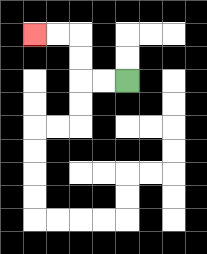{'start': '[5, 3]', 'end': '[1, 1]', 'path_directions': 'L,L,U,U,L,L', 'path_coordinates': '[[5, 3], [4, 3], [3, 3], [3, 2], [3, 1], [2, 1], [1, 1]]'}